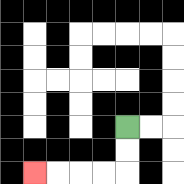{'start': '[5, 5]', 'end': '[1, 7]', 'path_directions': 'D,D,L,L,L,L', 'path_coordinates': '[[5, 5], [5, 6], [5, 7], [4, 7], [3, 7], [2, 7], [1, 7]]'}